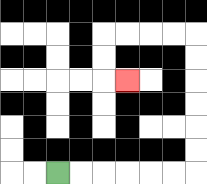{'start': '[2, 7]', 'end': '[5, 3]', 'path_directions': 'R,R,R,R,R,R,U,U,U,U,U,U,L,L,L,L,D,D,R', 'path_coordinates': '[[2, 7], [3, 7], [4, 7], [5, 7], [6, 7], [7, 7], [8, 7], [8, 6], [8, 5], [8, 4], [8, 3], [8, 2], [8, 1], [7, 1], [6, 1], [5, 1], [4, 1], [4, 2], [4, 3], [5, 3]]'}